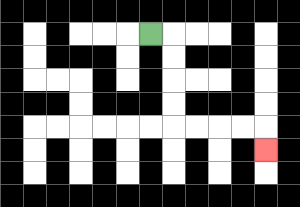{'start': '[6, 1]', 'end': '[11, 6]', 'path_directions': 'R,D,D,D,D,R,R,R,R,D', 'path_coordinates': '[[6, 1], [7, 1], [7, 2], [7, 3], [7, 4], [7, 5], [8, 5], [9, 5], [10, 5], [11, 5], [11, 6]]'}